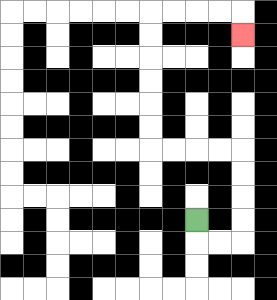{'start': '[8, 9]', 'end': '[10, 1]', 'path_directions': 'D,R,R,U,U,U,U,L,L,L,L,U,U,U,U,U,U,R,R,R,R,D', 'path_coordinates': '[[8, 9], [8, 10], [9, 10], [10, 10], [10, 9], [10, 8], [10, 7], [10, 6], [9, 6], [8, 6], [7, 6], [6, 6], [6, 5], [6, 4], [6, 3], [6, 2], [6, 1], [6, 0], [7, 0], [8, 0], [9, 0], [10, 0], [10, 1]]'}